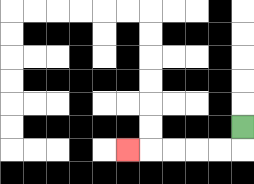{'start': '[10, 5]', 'end': '[5, 6]', 'path_directions': 'D,L,L,L,L,L', 'path_coordinates': '[[10, 5], [10, 6], [9, 6], [8, 6], [7, 6], [6, 6], [5, 6]]'}